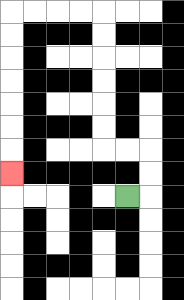{'start': '[5, 8]', 'end': '[0, 7]', 'path_directions': 'R,U,U,L,L,U,U,U,U,U,U,L,L,L,L,D,D,D,D,D,D,D', 'path_coordinates': '[[5, 8], [6, 8], [6, 7], [6, 6], [5, 6], [4, 6], [4, 5], [4, 4], [4, 3], [4, 2], [4, 1], [4, 0], [3, 0], [2, 0], [1, 0], [0, 0], [0, 1], [0, 2], [0, 3], [0, 4], [0, 5], [0, 6], [0, 7]]'}